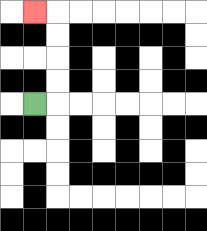{'start': '[1, 4]', 'end': '[1, 0]', 'path_directions': 'R,U,U,U,U,L', 'path_coordinates': '[[1, 4], [2, 4], [2, 3], [2, 2], [2, 1], [2, 0], [1, 0]]'}